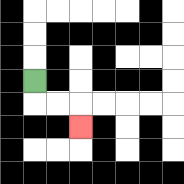{'start': '[1, 3]', 'end': '[3, 5]', 'path_directions': 'D,R,R,D', 'path_coordinates': '[[1, 3], [1, 4], [2, 4], [3, 4], [3, 5]]'}